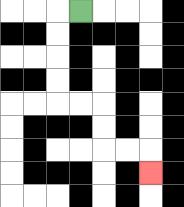{'start': '[3, 0]', 'end': '[6, 7]', 'path_directions': 'L,D,D,D,D,R,R,D,D,R,R,D', 'path_coordinates': '[[3, 0], [2, 0], [2, 1], [2, 2], [2, 3], [2, 4], [3, 4], [4, 4], [4, 5], [4, 6], [5, 6], [6, 6], [6, 7]]'}